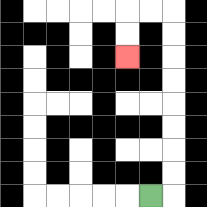{'start': '[6, 8]', 'end': '[5, 2]', 'path_directions': 'R,U,U,U,U,U,U,U,U,L,L,D,D', 'path_coordinates': '[[6, 8], [7, 8], [7, 7], [7, 6], [7, 5], [7, 4], [7, 3], [7, 2], [7, 1], [7, 0], [6, 0], [5, 0], [5, 1], [5, 2]]'}